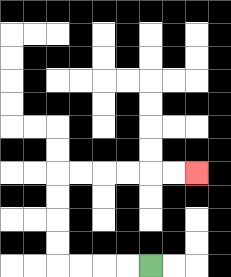{'start': '[6, 11]', 'end': '[8, 7]', 'path_directions': 'L,L,L,L,U,U,U,U,R,R,R,R,R,R', 'path_coordinates': '[[6, 11], [5, 11], [4, 11], [3, 11], [2, 11], [2, 10], [2, 9], [2, 8], [2, 7], [3, 7], [4, 7], [5, 7], [6, 7], [7, 7], [8, 7]]'}